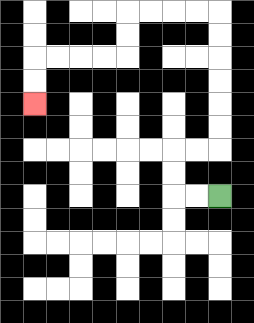{'start': '[9, 8]', 'end': '[1, 4]', 'path_directions': 'L,L,U,U,R,R,U,U,U,U,U,U,L,L,L,L,D,D,L,L,L,L,D,D', 'path_coordinates': '[[9, 8], [8, 8], [7, 8], [7, 7], [7, 6], [8, 6], [9, 6], [9, 5], [9, 4], [9, 3], [9, 2], [9, 1], [9, 0], [8, 0], [7, 0], [6, 0], [5, 0], [5, 1], [5, 2], [4, 2], [3, 2], [2, 2], [1, 2], [1, 3], [1, 4]]'}